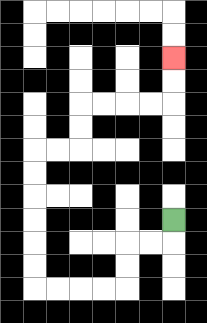{'start': '[7, 9]', 'end': '[7, 2]', 'path_directions': 'D,L,L,D,D,L,L,L,L,U,U,U,U,U,U,R,R,U,U,R,R,R,R,U,U', 'path_coordinates': '[[7, 9], [7, 10], [6, 10], [5, 10], [5, 11], [5, 12], [4, 12], [3, 12], [2, 12], [1, 12], [1, 11], [1, 10], [1, 9], [1, 8], [1, 7], [1, 6], [2, 6], [3, 6], [3, 5], [3, 4], [4, 4], [5, 4], [6, 4], [7, 4], [7, 3], [7, 2]]'}